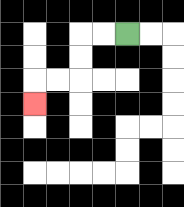{'start': '[5, 1]', 'end': '[1, 4]', 'path_directions': 'L,L,D,D,L,L,D', 'path_coordinates': '[[5, 1], [4, 1], [3, 1], [3, 2], [3, 3], [2, 3], [1, 3], [1, 4]]'}